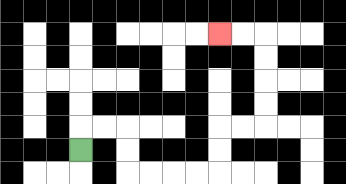{'start': '[3, 6]', 'end': '[9, 1]', 'path_directions': 'U,R,R,D,D,R,R,R,R,U,U,R,R,U,U,U,U,L,L', 'path_coordinates': '[[3, 6], [3, 5], [4, 5], [5, 5], [5, 6], [5, 7], [6, 7], [7, 7], [8, 7], [9, 7], [9, 6], [9, 5], [10, 5], [11, 5], [11, 4], [11, 3], [11, 2], [11, 1], [10, 1], [9, 1]]'}